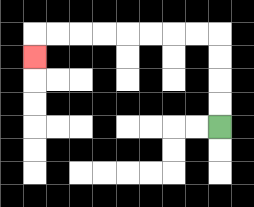{'start': '[9, 5]', 'end': '[1, 2]', 'path_directions': 'U,U,U,U,L,L,L,L,L,L,L,L,D', 'path_coordinates': '[[9, 5], [9, 4], [9, 3], [9, 2], [9, 1], [8, 1], [7, 1], [6, 1], [5, 1], [4, 1], [3, 1], [2, 1], [1, 1], [1, 2]]'}